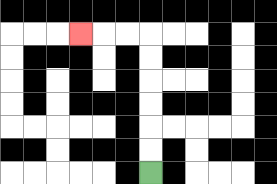{'start': '[6, 7]', 'end': '[3, 1]', 'path_directions': 'U,U,U,U,U,U,L,L,L', 'path_coordinates': '[[6, 7], [6, 6], [6, 5], [6, 4], [6, 3], [6, 2], [6, 1], [5, 1], [4, 1], [3, 1]]'}